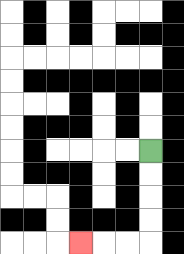{'start': '[6, 6]', 'end': '[3, 10]', 'path_directions': 'D,D,D,D,L,L,L', 'path_coordinates': '[[6, 6], [6, 7], [6, 8], [6, 9], [6, 10], [5, 10], [4, 10], [3, 10]]'}